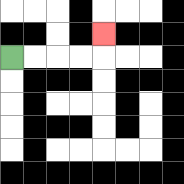{'start': '[0, 2]', 'end': '[4, 1]', 'path_directions': 'R,R,R,R,U', 'path_coordinates': '[[0, 2], [1, 2], [2, 2], [3, 2], [4, 2], [4, 1]]'}